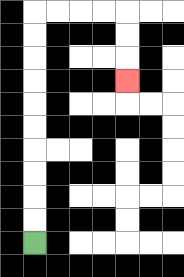{'start': '[1, 10]', 'end': '[5, 3]', 'path_directions': 'U,U,U,U,U,U,U,U,U,U,R,R,R,R,D,D,D', 'path_coordinates': '[[1, 10], [1, 9], [1, 8], [1, 7], [1, 6], [1, 5], [1, 4], [1, 3], [1, 2], [1, 1], [1, 0], [2, 0], [3, 0], [4, 0], [5, 0], [5, 1], [5, 2], [5, 3]]'}